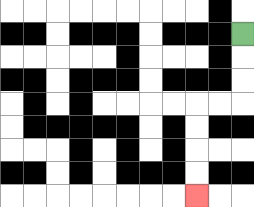{'start': '[10, 1]', 'end': '[8, 8]', 'path_directions': 'D,D,D,L,L,D,D,D,D', 'path_coordinates': '[[10, 1], [10, 2], [10, 3], [10, 4], [9, 4], [8, 4], [8, 5], [8, 6], [8, 7], [8, 8]]'}